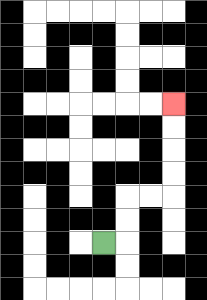{'start': '[4, 10]', 'end': '[7, 4]', 'path_directions': 'R,U,U,R,R,U,U,U,U', 'path_coordinates': '[[4, 10], [5, 10], [5, 9], [5, 8], [6, 8], [7, 8], [7, 7], [7, 6], [7, 5], [7, 4]]'}